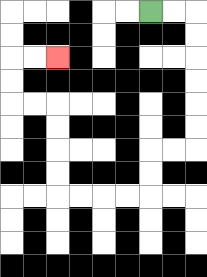{'start': '[6, 0]', 'end': '[2, 2]', 'path_directions': 'R,R,D,D,D,D,D,D,L,L,D,D,L,L,L,L,U,U,U,U,L,L,U,U,R,R', 'path_coordinates': '[[6, 0], [7, 0], [8, 0], [8, 1], [8, 2], [8, 3], [8, 4], [8, 5], [8, 6], [7, 6], [6, 6], [6, 7], [6, 8], [5, 8], [4, 8], [3, 8], [2, 8], [2, 7], [2, 6], [2, 5], [2, 4], [1, 4], [0, 4], [0, 3], [0, 2], [1, 2], [2, 2]]'}